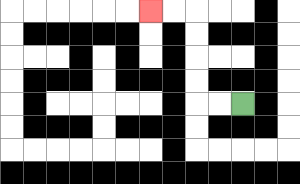{'start': '[10, 4]', 'end': '[6, 0]', 'path_directions': 'L,L,U,U,U,U,L,L', 'path_coordinates': '[[10, 4], [9, 4], [8, 4], [8, 3], [8, 2], [8, 1], [8, 0], [7, 0], [6, 0]]'}